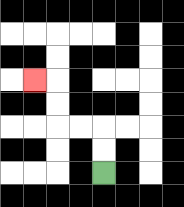{'start': '[4, 7]', 'end': '[1, 3]', 'path_directions': 'U,U,L,L,U,U,L', 'path_coordinates': '[[4, 7], [4, 6], [4, 5], [3, 5], [2, 5], [2, 4], [2, 3], [1, 3]]'}